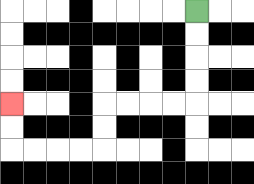{'start': '[8, 0]', 'end': '[0, 4]', 'path_directions': 'D,D,D,D,L,L,L,L,D,D,L,L,L,L,U,U', 'path_coordinates': '[[8, 0], [8, 1], [8, 2], [8, 3], [8, 4], [7, 4], [6, 4], [5, 4], [4, 4], [4, 5], [4, 6], [3, 6], [2, 6], [1, 6], [0, 6], [0, 5], [0, 4]]'}